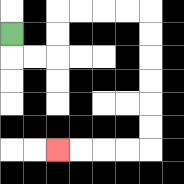{'start': '[0, 1]', 'end': '[2, 6]', 'path_directions': 'D,R,R,U,U,R,R,R,R,D,D,D,D,D,D,L,L,L,L', 'path_coordinates': '[[0, 1], [0, 2], [1, 2], [2, 2], [2, 1], [2, 0], [3, 0], [4, 0], [5, 0], [6, 0], [6, 1], [6, 2], [6, 3], [6, 4], [6, 5], [6, 6], [5, 6], [4, 6], [3, 6], [2, 6]]'}